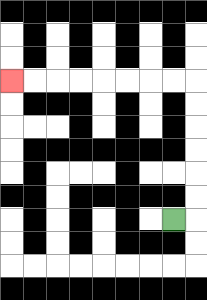{'start': '[7, 9]', 'end': '[0, 3]', 'path_directions': 'R,U,U,U,U,U,U,L,L,L,L,L,L,L,L', 'path_coordinates': '[[7, 9], [8, 9], [8, 8], [8, 7], [8, 6], [8, 5], [8, 4], [8, 3], [7, 3], [6, 3], [5, 3], [4, 3], [3, 3], [2, 3], [1, 3], [0, 3]]'}